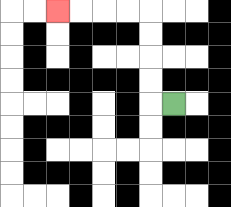{'start': '[7, 4]', 'end': '[2, 0]', 'path_directions': 'L,U,U,U,U,L,L,L,L', 'path_coordinates': '[[7, 4], [6, 4], [6, 3], [6, 2], [6, 1], [6, 0], [5, 0], [4, 0], [3, 0], [2, 0]]'}